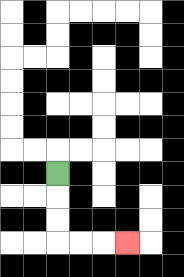{'start': '[2, 7]', 'end': '[5, 10]', 'path_directions': 'D,D,D,R,R,R', 'path_coordinates': '[[2, 7], [2, 8], [2, 9], [2, 10], [3, 10], [4, 10], [5, 10]]'}